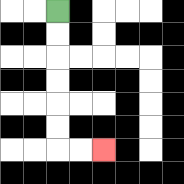{'start': '[2, 0]', 'end': '[4, 6]', 'path_directions': 'D,D,D,D,D,D,R,R', 'path_coordinates': '[[2, 0], [2, 1], [2, 2], [2, 3], [2, 4], [2, 5], [2, 6], [3, 6], [4, 6]]'}